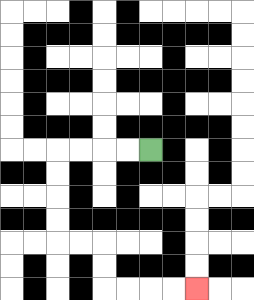{'start': '[6, 6]', 'end': '[8, 12]', 'path_directions': 'L,L,L,L,D,D,D,D,R,R,D,D,R,R,R,R', 'path_coordinates': '[[6, 6], [5, 6], [4, 6], [3, 6], [2, 6], [2, 7], [2, 8], [2, 9], [2, 10], [3, 10], [4, 10], [4, 11], [4, 12], [5, 12], [6, 12], [7, 12], [8, 12]]'}